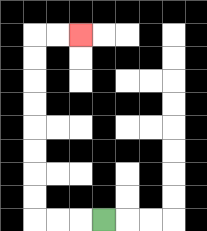{'start': '[4, 9]', 'end': '[3, 1]', 'path_directions': 'L,L,L,U,U,U,U,U,U,U,U,R,R', 'path_coordinates': '[[4, 9], [3, 9], [2, 9], [1, 9], [1, 8], [1, 7], [1, 6], [1, 5], [1, 4], [1, 3], [1, 2], [1, 1], [2, 1], [3, 1]]'}